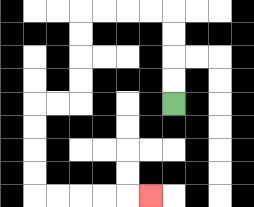{'start': '[7, 4]', 'end': '[6, 8]', 'path_directions': 'U,U,U,U,L,L,L,L,D,D,D,D,L,L,D,D,D,D,R,R,R,R,R', 'path_coordinates': '[[7, 4], [7, 3], [7, 2], [7, 1], [7, 0], [6, 0], [5, 0], [4, 0], [3, 0], [3, 1], [3, 2], [3, 3], [3, 4], [2, 4], [1, 4], [1, 5], [1, 6], [1, 7], [1, 8], [2, 8], [3, 8], [4, 8], [5, 8], [6, 8]]'}